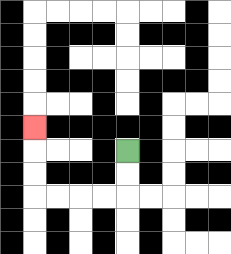{'start': '[5, 6]', 'end': '[1, 5]', 'path_directions': 'D,D,L,L,L,L,U,U,U', 'path_coordinates': '[[5, 6], [5, 7], [5, 8], [4, 8], [3, 8], [2, 8], [1, 8], [1, 7], [1, 6], [1, 5]]'}